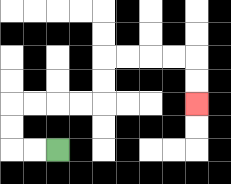{'start': '[2, 6]', 'end': '[8, 4]', 'path_directions': 'L,L,U,U,R,R,R,R,U,U,R,R,R,R,D,D', 'path_coordinates': '[[2, 6], [1, 6], [0, 6], [0, 5], [0, 4], [1, 4], [2, 4], [3, 4], [4, 4], [4, 3], [4, 2], [5, 2], [6, 2], [7, 2], [8, 2], [8, 3], [8, 4]]'}